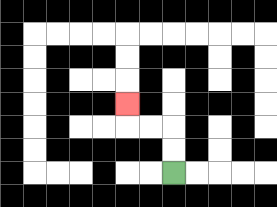{'start': '[7, 7]', 'end': '[5, 4]', 'path_directions': 'U,U,L,L,U', 'path_coordinates': '[[7, 7], [7, 6], [7, 5], [6, 5], [5, 5], [5, 4]]'}